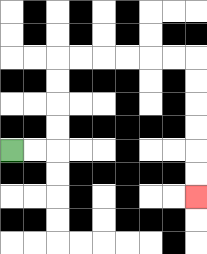{'start': '[0, 6]', 'end': '[8, 8]', 'path_directions': 'R,R,U,U,U,U,R,R,R,R,R,R,D,D,D,D,D,D', 'path_coordinates': '[[0, 6], [1, 6], [2, 6], [2, 5], [2, 4], [2, 3], [2, 2], [3, 2], [4, 2], [5, 2], [6, 2], [7, 2], [8, 2], [8, 3], [8, 4], [8, 5], [8, 6], [8, 7], [8, 8]]'}